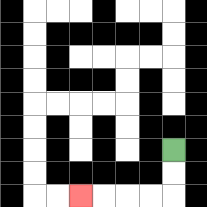{'start': '[7, 6]', 'end': '[3, 8]', 'path_directions': 'D,D,L,L,L,L', 'path_coordinates': '[[7, 6], [7, 7], [7, 8], [6, 8], [5, 8], [4, 8], [3, 8]]'}